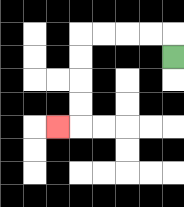{'start': '[7, 2]', 'end': '[2, 5]', 'path_directions': 'U,L,L,L,L,D,D,D,D,L', 'path_coordinates': '[[7, 2], [7, 1], [6, 1], [5, 1], [4, 1], [3, 1], [3, 2], [3, 3], [3, 4], [3, 5], [2, 5]]'}